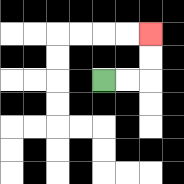{'start': '[4, 3]', 'end': '[6, 1]', 'path_directions': 'R,R,U,U', 'path_coordinates': '[[4, 3], [5, 3], [6, 3], [6, 2], [6, 1]]'}